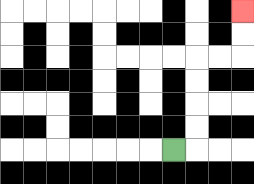{'start': '[7, 6]', 'end': '[10, 0]', 'path_directions': 'R,U,U,U,U,R,R,U,U', 'path_coordinates': '[[7, 6], [8, 6], [8, 5], [8, 4], [8, 3], [8, 2], [9, 2], [10, 2], [10, 1], [10, 0]]'}